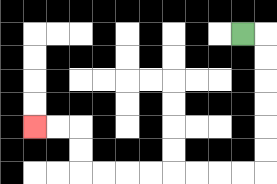{'start': '[10, 1]', 'end': '[1, 5]', 'path_directions': 'R,D,D,D,D,D,D,L,L,L,L,L,L,L,L,U,U,L,L', 'path_coordinates': '[[10, 1], [11, 1], [11, 2], [11, 3], [11, 4], [11, 5], [11, 6], [11, 7], [10, 7], [9, 7], [8, 7], [7, 7], [6, 7], [5, 7], [4, 7], [3, 7], [3, 6], [3, 5], [2, 5], [1, 5]]'}